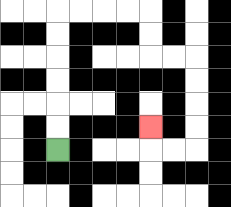{'start': '[2, 6]', 'end': '[6, 5]', 'path_directions': 'U,U,U,U,U,U,R,R,R,R,D,D,R,R,D,D,D,D,L,L,U', 'path_coordinates': '[[2, 6], [2, 5], [2, 4], [2, 3], [2, 2], [2, 1], [2, 0], [3, 0], [4, 0], [5, 0], [6, 0], [6, 1], [6, 2], [7, 2], [8, 2], [8, 3], [8, 4], [8, 5], [8, 6], [7, 6], [6, 6], [6, 5]]'}